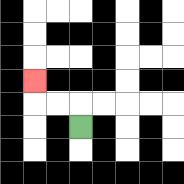{'start': '[3, 5]', 'end': '[1, 3]', 'path_directions': 'U,L,L,U', 'path_coordinates': '[[3, 5], [3, 4], [2, 4], [1, 4], [1, 3]]'}